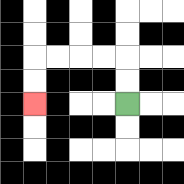{'start': '[5, 4]', 'end': '[1, 4]', 'path_directions': 'U,U,L,L,L,L,D,D', 'path_coordinates': '[[5, 4], [5, 3], [5, 2], [4, 2], [3, 2], [2, 2], [1, 2], [1, 3], [1, 4]]'}